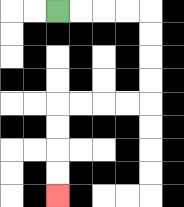{'start': '[2, 0]', 'end': '[2, 8]', 'path_directions': 'R,R,R,R,D,D,D,D,L,L,L,L,D,D,D,D', 'path_coordinates': '[[2, 0], [3, 0], [4, 0], [5, 0], [6, 0], [6, 1], [6, 2], [6, 3], [6, 4], [5, 4], [4, 4], [3, 4], [2, 4], [2, 5], [2, 6], [2, 7], [2, 8]]'}